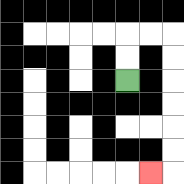{'start': '[5, 3]', 'end': '[6, 7]', 'path_directions': 'U,U,R,R,D,D,D,D,D,D,L', 'path_coordinates': '[[5, 3], [5, 2], [5, 1], [6, 1], [7, 1], [7, 2], [7, 3], [7, 4], [7, 5], [7, 6], [7, 7], [6, 7]]'}